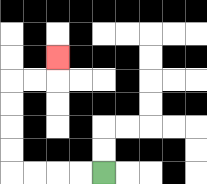{'start': '[4, 7]', 'end': '[2, 2]', 'path_directions': 'L,L,L,L,U,U,U,U,R,R,U', 'path_coordinates': '[[4, 7], [3, 7], [2, 7], [1, 7], [0, 7], [0, 6], [0, 5], [0, 4], [0, 3], [1, 3], [2, 3], [2, 2]]'}